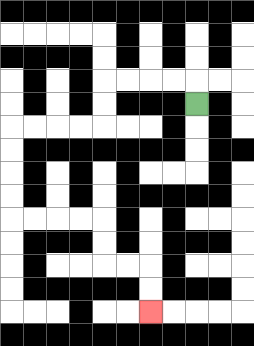{'start': '[8, 4]', 'end': '[6, 13]', 'path_directions': 'U,L,L,L,L,D,D,L,L,L,L,D,D,D,D,R,R,R,R,D,D,R,R,D,D', 'path_coordinates': '[[8, 4], [8, 3], [7, 3], [6, 3], [5, 3], [4, 3], [4, 4], [4, 5], [3, 5], [2, 5], [1, 5], [0, 5], [0, 6], [0, 7], [0, 8], [0, 9], [1, 9], [2, 9], [3, 9], [4, 9], [4, 10], [4, 11], [5, 11], [6, 11], [6, 12], [6, 13]]'}